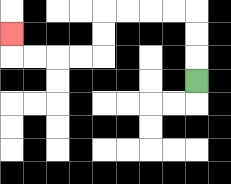{'start': '[8, 3]', 'end': '[0, 1]', 'path_directions': 'U,U,U,L,L,L,L,D,D,L,L,L,L,U', 'path_coordinates': '[[8, 3], [8, 2], [8, 1], [8, 0], [7, 0], [6, 0], [5, 0], [4, 0], [4, 1], [4, 2], [3, 2], [2, 2], [1, 2], [0, 2], [0, 1]]'}